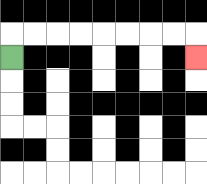{'start': '[0, 2]', 'end': '[8, 2]', 'path_directions': 'U,R,R,R,R,R,R,R,R,D', 'path_coordinates': '[[0, 2], [0, 1], [1, 1], [2, 1], [3, 1], [4, 1], [5, 1], [6, 1], [7, 1], [8, 1], [8, 2]]'}